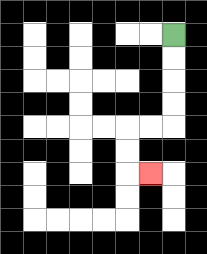{'start': '[7, 1]', 'end': '[6, 7]', 'path_directions': 'D,D,D,D,L,L,D,D,R', 'path_coordinates': '[[7, 1], [7, 2], [7, 3], [7, 4], [7, 5], [6, 5], [5, 5], [5, 6], [5, 7], [6, 7]]'}